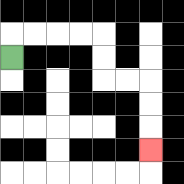{'start': '[0, 2]', 'end': '[6, 6]', 'path_directions': 'U,R,R,R,R,D,D,R,R,D,D,D', 'path_coordinates': '[[0, 2], [0, 1], [1, 1], [2, 1], [3, 1], [4, 1], [4, 2], [4, 3], [5, 3], [6, 3], [6, 4], [6, 5], [6, 6]]'}